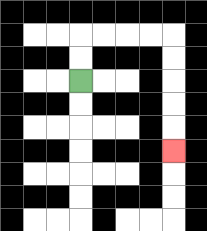{'start': '[3, 3]', 'end': '[7, 6]', 'path_directions': 'U,U,R,R,R,R,D,D,D,D,D', 'path_coordinates': '[[3, 3], [3, 2], [3, 1], [4, 1], [5, 1], [6, 1], [7, 1], [7, 2], [7, 3], [7, 4], [7, 5], [7, 6]]'}